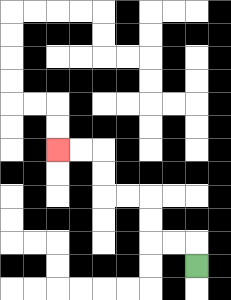{'start': '[8, 11]', 'end': '[2, 6]', 'path_directions': 'U,L,L,U,U,L,L,U,U,L,L', 'path_coordinates': '[[8, 11], [8, 10], [7, 10], [6, 10], [6, 9], [6, 8], [5, 8], [4, 8], [4, 7], [4, 6], [3, 6], [2, 6]]'}